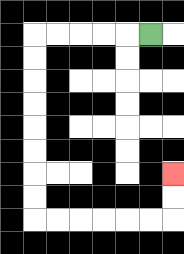{'start': '[6, 1]', 'end': '[7, 7]', 'path_directions': 'L,L,L,L,L,D,D,D,D,D,D,D,D,R,R,R,R,R,R,U,U', 'path_coordinates': '[[6, 1], [5, 1], [4, 1], [3, 1], [2, 1], [1, 1], [1, 2], [1, 3], [1, 4], [1, 5], [1, 6], [1, 7], [1, 8], [1, 9], [2, 9], [3, 9], [4, 9], [5, 9], [6, 9], [7, 9], [7, 8], [7, 7]]'}